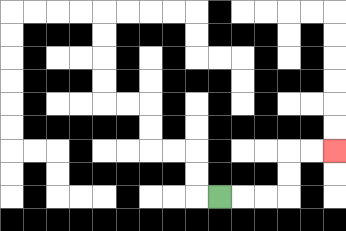{'start': '[9, 8]', 'end': '[14, 6]', 'path_directions': 'R,R,R,U,U,R,R', 'path_coordinates': '[[9, 8], [10, 8], [11, 8], [12, 8], [12, 7], [12, 6], [13, 6], [14, 6]]'}